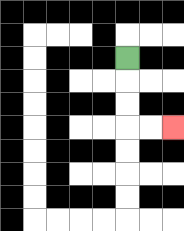{'start': '[5, 2]', 'end': '[7, 5]', 'path_directions': 'D,D,D,R,R', 'path_coordinates': '[[5, 2], [5, 3], [5, 4], [5, 5], [6, 5], [7, 5]]'}